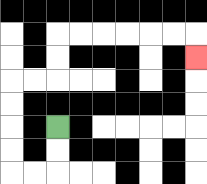{'start': '[2, 5]', 'end': '[8, 2]', 'path_directions': 'D,D,L,L,U,U,U,U,R,R,U,U,R,R,R,R,R,R,D', 'path_coordinates': '[[2, 5], [2, 6], [2, 7], [1, 7], [0, 7], [0, 6], [0, 5], [0, 4], [0, 3], [1, 3], [2, 3], [2, 2], [2, 1], [3, 1], [4, 1], [5, 1], [6, 1], [7, 1], [8, 1], [8, 2]]'}